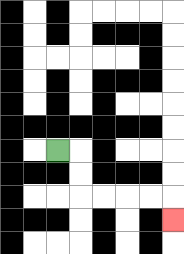{'start': '[2, 6]', 'end': '[7, 9]', 'path_directions': 'R,D,D,R,R,R,R,D', 'path_coordinates': '[[2, 6], [3, 6], [3, 7], [3, 8], [4, 8], [5, 8], [6, 8], [7, 8], [7, 9]]'}